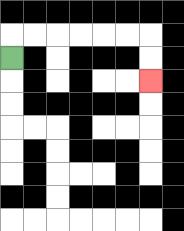{'start': '[0, 2]', 'end': '[6, 3]', 'path_directions': 'U,R,R,R,R,R,R,D,D', 'path_coordinates': '[[0, 2], [0, 1], [1, 1], [2, 1], [3, 1], [4, 1], [5, 1], [6, 1], [6, 2], [6, 3]]'}